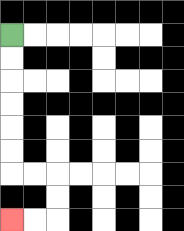{'start': '[0, 1]', 'end': '[0, 9]', 'path_directions': 'D,D,D,D,D,D,R,R,D,D,L,L', 'path_coordinates': '[[0, 1], [0, 2], [0, 3], [0, 4], [0, 5], [0, 6], [0, 7], [1, 7], [2, 7], [2, 8], [2, 9], [1, 9], [0, 9]]'}